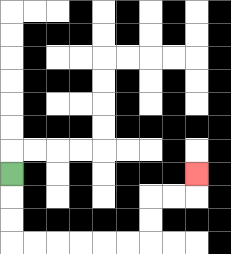{'start': '[0, 7]', 'end': '[8, 7]', 'path_directions': 'D,D,D,R,R,R,R,R,R,U,U,R,R,U', 'path_coordinates': '[[0, 7], [0, 8], [0, 9], [0, 10], [1, 10], [2, 10], [3, 10], [4, 10], [5, 10], [6, 10], [6, 9], [6, 8], [7, 8], [8, 8], [8, 7]]'}